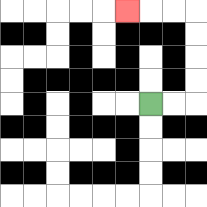{'start': '[6, 4]', 'end': '[5, 0]', 'path_directions': 'R,R,U,U,U,U,L,L,L', 'path_coordinates': '[[6, 4], [7, 4], [8, 4], [8, 3], [8, 2], [8, 1], [8, 0], [7, 0], [6, 0], [5, 0]]'}